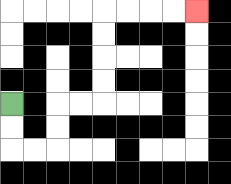{'start': '[0, 4]', 'end': '[8, 0]', 'path_directions': 'D,D,R,R,U,U,R,R,U,U,U,U,R,R,R,R', 'path_coordinates': '[[0, 4], [0, 5], [0, 6], [1, 6], [2, 6], [2, 5], [2, 4], [3, 4], [4, 4], [4, 3], [4, 2], [4, 1], [4, 0], [5, 0], [6, 0], [7, 0], [8, 0]]'}